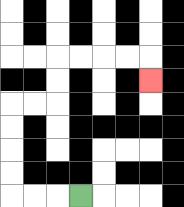{'start': '[3, 8]', 'end': '[6, 3]', 'path_directions': 'L,L,L,U,U,U,U,R,R,U,U,R,R,R,R,D', 'path_coordinates': '[[3, 8], [2, 8], [1, 8], [0, 8], [0, 7], [0, 6], [0, 5], [0, 4], [1, 4], [2, 4], [2, 3], [2, 2], [3, 2], [4, 2], [5, 2], [6, 2], [6, 3]]'}